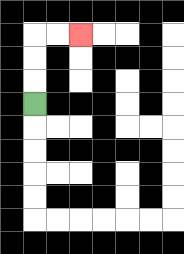{'start': '[1, 4]', 'end': '[3, 1]', 'path_directions': 'U,U,U,R,R', 'path_coordinates': '[[1, 4], [1, 3], [1, 2], [1, 1], [2, 1], [3, 1]]'}